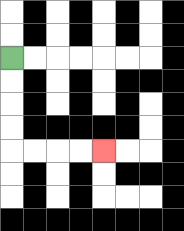{'start': '[0, 2]', 'end': '[4, 6]', 'path_directions': 'D,D,D,D,R,R,R,R', 'path_coordinates': '[[0, 2], [0, 3], [0, 4], [0, 5], [0, 6], [1, 6], [2, 6], [3, 6], [4, 6]]'}